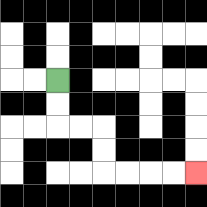{'start': '[2, 3]', 'end': '[8, 7]', 'path_directions': 'D,D,R,R,D,D,R,R,R,R', 'path_coordinates': '[[2, 3], [2, 4], [2, 5], [3, 5], [4, 5], [4, 6], [4, 7], [5, 7], [6, 7], [7, 7], [8, 7]]'}